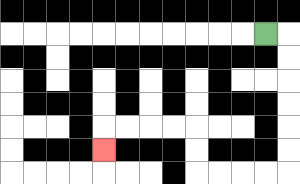{'start': '[11, 1]', 'end': '[4, 6]', 'path_directions': 'R,D,D,D,D,D,D,L,L,L,L,U,U,L,L,L,L,D', 'path_coordinates': '[[11, 1], [12, 1], [12, 2], [12, 3], [12, 4], [12, 5], [12, 6], [12, 7], [11, 7], [10, 7], [9, 7], [8, 7], [8, 6], [8, 5], [7, 5], [6, 5], [5, 5], [4, 5], [4, 6]]'}